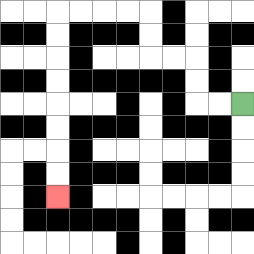{'start': '[10, 4]', 'end': '[2, 8]', 'path_directions': 'L,L,U,U,L,L,U,U,L,L,L,L,D,D,D,D,D,D,D,D', 'path_coordinates': '[[10, 4], [9, 4], [8, 4], [8, 3], [8, 2], [7, 2], [6, 2], [6, 1], [6, 0], [5, 0], [4, 0], [3, 0], [2, 0], [2, 1], [2, 2], [2, 3], [2, 4], [2, 5], [2, 6], [2, 7], [2, 8]]'}